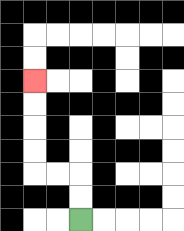{'start': '[3, 9]', 'end': '[1, 3]', 'path_directions': 'U,U,L,L,U,U,U,U', 'path_coordinates': '[[3, 9], [3, 8], [3, 7], [2, 7], [1, 7], [1, 6], [1, 5], [1, 4], [1, 3]]'}